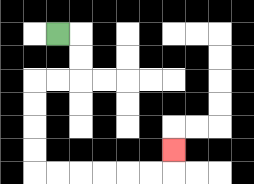{'start': '[2, 1]', 'end': '[7, 6]', 'path_directions': 'R,D,D,L,L,D,D,D,D,R,R,R,R,R,R,U', 'path_coordinates': '[[2, 1], [3, 1], [3, 2], [3, 3], [2, 3], [1, 3], [1, 4], [1, 5], [1, 6], [1, 7], [2, 7], [3, 7], [4, 7], [5, 7], [6, 7], [7, 7], [7, 6]]'}